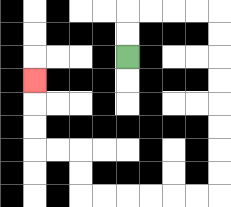{'start': '[5, 2]', 'end': '[1, 3]', 'path_directions': 'U,U,R,R,R,R,D,D,D,D,D,D,D,D,L,L,L,L,L,L,U,U,L,L,U,U,U', 'path_coordinates': '[[5, 2], [5, 1], [5, 0], [6, 0], [7, 0], [8, 0], [9, 0], [9, 1], [9, 2], [9, 3], [9, 4], [9, 5], [9, 6], [9, 7], [9, 8], [8, 8], [7, 8], [6, 8], [5, 8], [4, 8], [3, 8], [3, 7], [3, 6], [2, 6], [1, 6], [1, 5], [1, 4], [1, 3]]'}